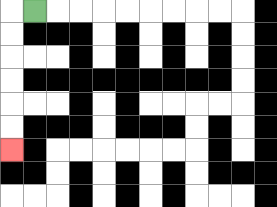{'start': '[1, 0]', 'end': '[0, 6]', 'path_directions': 'L,D,D,D,D,D,D', 'path_coordinates': '[[1, 0], [0, 0], [0, 1], [0, 2], [0, 3], [0, 4], [0, 5], [0, 6]]'}